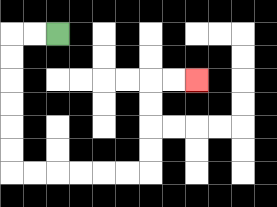{'start': '[2, 1]', 'end': '[8, 3]', 'path_directions': 'L,L,D,D,D,D,D,D,R,R,R,R,R,R,U,U,U,U,R,R', 'path_coordinates': '[[2, 1], [1, 1], [0, 1], [0, 2], [0, 3], [0, 4], [0, 5], [0, 6], [0, 7], [1, 7], [2, 7], [3, 7], [4, 7], [5, 7], [6, 7], [6, 6], [6, 5], [6, 4], [6, 3], [7, 3], [8, 3]]'}